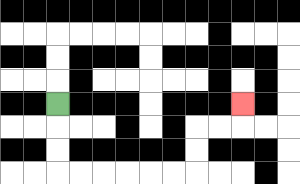{'start': '[2, 4]', 'end': '[10, 4]', 'path_directions': 'D,D,D,R,R,R,R,R,R,U,U,R,R,U', 'path_coordinates': '[[2, 4], [2, 5], [2, 6], [2, 7], [3, 7], [4, 7], [5, 7], [6, 7], [7, 7], [8, 7], [8, 6], [8, 5], [9, 5], [10, 5], [10, 4]]'}